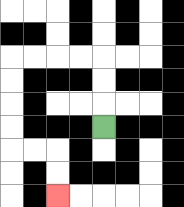{'start': '[4, 5]', 'end': '[2, 8]', 'path_directions': 'U,U,U,L,L,L,L,D,D,D,D,R,R,D,D', 'path_coordinates': '[[4, 5], [4, 4], [4, 3], [4, 2], [3, 2], [2, 2], [1, 2], [0, 2], [0, 3], [0, 4], [0, 5], [0, 6], [1, 6], [2, 6], [2, 7], [2, 8]]'}